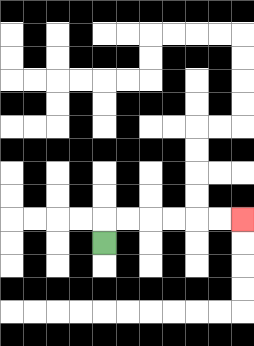{'start': '[4, 10]', 'end': '[10, 9]', 'path_directions': 'U,R,R,R,R,R,R', 'path_coordinates': '[[4, 10], [4, 9], [5, 9], [6, 9], [7, 9], [8, 9], [9, 9], [10, 9]]'}